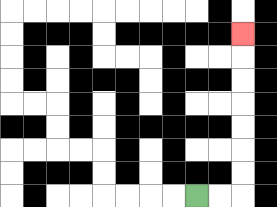{'start': '[8, 8]', 'end': '[10, 1]', 'path_directions': 'R,R,U,U,U,U,U,U,U', 'path_coordinates': '[[8, 8], [9, 8], [10, 8], [10, 7], [10, 6], [10, 5], [10, 4], [10, 3], [10, 2], [10, 1]]'}